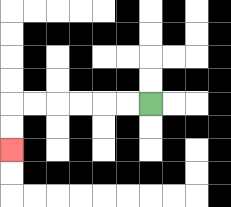{'start': '[6, 4]', 'end': '[0, 6]', 'path_directions': 'L,L,L,L,L,L,D,D', 'path_coordinates': '[[6, 4], [5, 4], [4, 4], [3, 4], [2, 4], [1, 4], [0, 4], [0, 5], [0, 6]]'}